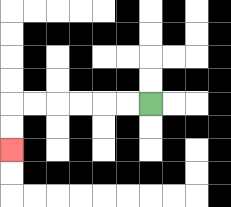{'start': '[6, 4]', 'end': '[0, 6]', 'path_directions': 'L,L,L,L,L,L,D,D', 'path_coordinates': '[[6, 4], [5, 4], [4, 4], [3, 4], [2, 4], [1, 4], [0, 4], [0, 5], [0, 6]]'}